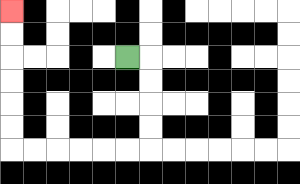{'start': '[5, 2]', 'end': '[0, 0]', 'path_directions': 'R,D,D,D,D,L,L,L,L,L,L,U,U,U,U,U,U', 'path_coordinates': '[[5, 2], [6, 2], [6, 3], [6, 4], [6, 5], [6, 6], [5, 6], [4, 6], [3, 6], [2, 6], [1, 6], [0, 6], [0, 5], [0, 4], [0, 3], [0, 2], [0, 1], [0, 0]]'}